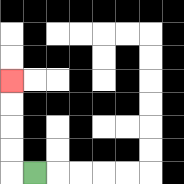{'start': '[1, 7]', 'end': '[0, 3]', 'path_directions': 'L,U,U,U,U', 'path_coordinates': '[[1, 7], [0, 7], [0, 6], [0, 5], [0, 4], [0, 3]]'}